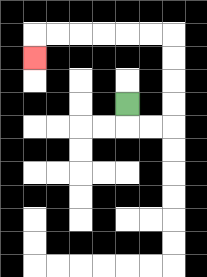{'start': '[5, 4]', 'end': '[1, 2]', 'path_directions': 'D,R,R,U,U,U,U,L,L,L,L,L,L,D', 'path_coordinates': '[[5, 4], [5, 5], [6, 5], [7, 5], [7, 4], [7, 3], [7, 2], [7, 1], [6, 1], [5, 1], [4, 1], [3, 1], [2, 1], [1, 1], [1, 2]]'}